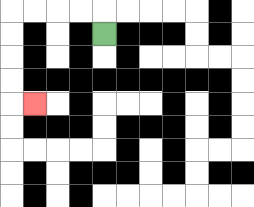{'start': '[4, 1]', 'end': '[1, 4]', 'path_directions': 'U,L,L,L,L,D,D,D,D,R', 'path_coordinates': '[[4, 1], [4, 0], [3, 0], [2, 0], [1, 0], [0, 0], [0, 1], [0, 2], [0, 3], [0, 4], [1, 4]]'}